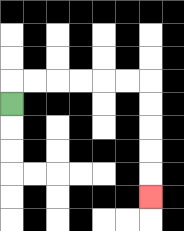{'start': '[0, 4]', 'end': '[6, 8]', 'path_directions': 'U,R,R,R,R,R,R,D,D,D,D,D', 'path_coordinates': '[[0, 4], [0, 3], [1, 3], [2, 3], [3, 3], [4, 3], [5, 3], [6, 3], [6, 4], [6, 5], [6, 6], [6, 7], [6, 8]]'}